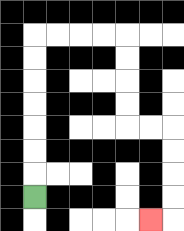{'start': '[1, 8]', 'end': '[6, 9]', 'path_directions': 'U,U,U,U,U,U,U,R,R,R,R,D,D,D,D,R,R,D,D,D,D,L', 'path_coordinates': '[[1, 8], [1, 7], [1, 6], [1, 5], [1, 4], [1, 3], [1, 2], [1, 1], [2, 1], [3, 1], [4, 1], [5, 1], [5, 2], [5, 3], [5, 4], [5, 5], [6, 5], [7, 5], [7, 6], [7, 7], [7, 8], [7, 9], [6, 9]]'}